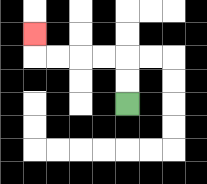{'start': '[5, 4]', 'end': '[1, 1]', 'path_directions': 'U,U,L,L,L,L,U', 'path_coordinates': '[[5, 4], [5, 3], [5, 2], [4, 2], [3, 2], [2, 2], [1, 2], [1, 1]]'}